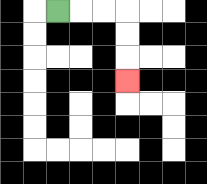{'start': '[2, 0]', 'end': '[5, 3]', 'path_directions': 'R,R,R,D,D,D', 'path_coordinates': '[[2, 0], [3, 0], [4, 0], [5, 0], [5, 1], [5, 2], [5, 3]]'}